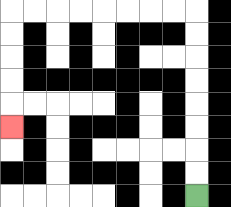{'start': '[8, 8]', 'end': '[0, 5]', 'path_directions': 'U,U,U,U,U,U,U,U,L,L,L,L,L,L,L,L,D,D,D,D,D', 'path_coordinates': '[[8, 8], [8, 7], [8, 6], [8, 5], [8, 4], [8, 3], [8, 2], [8, 1], [8, 0], [7, 0], [6, 0], [5, 0], [4, 0], [3, 0], [2, 0], [1, 0], [0, 0], [0, 1], [0, 2], [0, 3], [0, 4], [0, 5]]'}